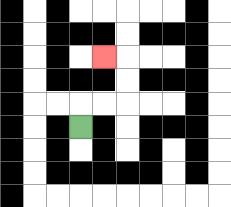{'start': '[3, 5]', 'end': '[4, 2]', 'path_directions': 'U,R,R,U,U,L', 'path_coordinates': '[[3, 5], [3, 4], [4, 4], [5, 4], [5, 3], [5, 2], [4, 2]]'}